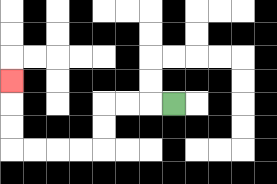{'start': '[7, 4]', 'end': '[0, 3]', 'path_directions': 'L,L,L,D,D,L,L,L,L,U,U,U', 'path_coordinates': '[[7, 4], [6, 4], [5, 4], [4, 4], [4, 5], [4, 6], [3, 6], [2, 6], [1, 6], [0, 6], [0, 5], [0, 4], [0, 3]]'}